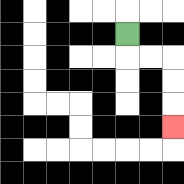{'start': '[5, 1]', 'end': '[7, 5]', 'path_directions': 'D,R,R,D,D,D', 'path_coordinates': '[[5, 1], [5, 2], [6, 2], [7, 2], [7, 3], [7, 4], [7, 5]]'}